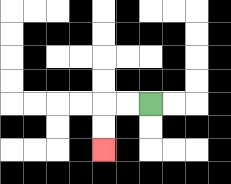{'start': '[6, 4]', 'end': '[4, 6]', 'path_directions': 'L,L,D,D', 'path_coordinates': '[[6, 4], [5, 4], [4, 4], [4, 5], [4, 6]]'}